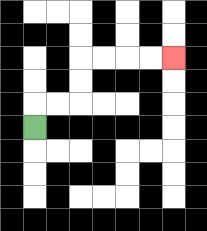{'start': '[1, 5]', 'end': '[7, 2]', 'path_directions': 'U,R,R,U,U,R,R,R,R', 'path_coordinates': '[[1, 5], [1, 4], [2, 4], [3, 4], [3, 3], [3, 2], [4, 2], [5, 2], [6, 2], [7, 2]]'}